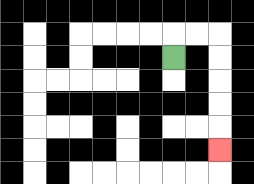{'start': '[7, 2]', 'end': '[9, 6]', 'path_directions': 'U,R,R,D,D,D,D,D', 'path_coordinates': '[[7, 2], [7, 1], [8, 1], [9, 1], [9, 2], [9, 3], [9, 4], [9, 5], [9, 6]]'}